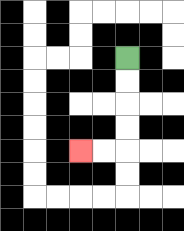{'start': '[5, 2]', 'end': '[3, 6]', 'path_directions': 'D,D,D,D,L,L', 'path_coordinates': '[[5, 2], [5, 3], [5, 4], [5, 5], [5, 6], [4, 6], [3, 6]]'}